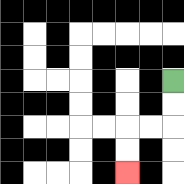{'start': '[7, 3]', 'end': '[5, 7]', 'path_directions': 'D,D,L,L,D,D', 'path_coordinates': '[[7, 3], [7, 4], [7, 5], [6, 5], [5, 5], [5, 6], [5, 7]]'}